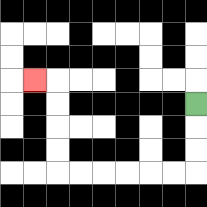{'start': '[8, 4]', 'end': '[1, 3]', 'path_directions': 'D,D,D,L,L,L,L,L,L,U,U,U,U,L', 'path_coordinates': '[[8, 4], [8, 5], [8, 6], [8, 7], [7, 7], [6, 7], [5, 7], [4, 7], [3, 7], [2, 7], [2, 6], [2, 5], [2, 4], [2, 3], [1, 3]]'}